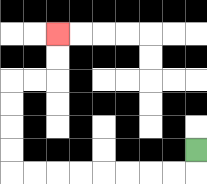{'start': '[8, 6]', 'end': '[2, 1]', 'path_directions': 'D,L,L,L,L,L,L,L,L,U,U,U,U,R,R,U,U', 'path_coordinates': '[[8, 6], [8, 7], [7, 7], [6, 7], [5, 7], [4, 7], [3, 7], [2, 7], [1, 7], [0, 7], [0, 6], [0, 5], [0, 4], [0, 3], [1, 3], [2, 3], [2, 2], [2, 1]]'}